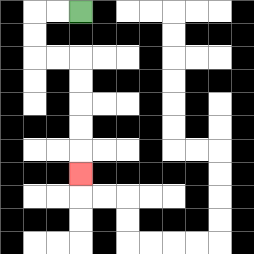{'start': '[3, 0]', 'end': '[3, 7]', 'path_directions': 'L,L,D,D,R,R,D,D,D,D,D', 'path_coordinates': '[[3, 0], [2, 0], [1, 0], [1, 1], [1, 2], [2, 2], [3, 2], [3, 3], [3, 4], [3, 5], [3, 6], [3, 7]]'}